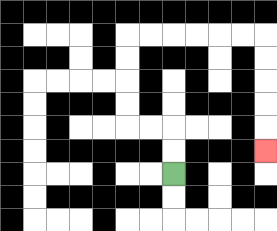{'start': '[7, 7]', 'end': '[11, 6]', 'path_directions': 'U,U,L,L,U,U,U,U,R,R,R,R,R,R,D,D,D,D,D', 'path_coordinates': '[[7, 7], [7, 6], [7, 5], [6, 5], [5, 5], [5, 4], [5, 3], [5, 2], [5, 1], [6, 1], [7, 1], [8, 1], [9, 1], [10, 1], [11, 1], [11, 2], [11, 3], [11, 4], [11, 5], [11, 6]]'}